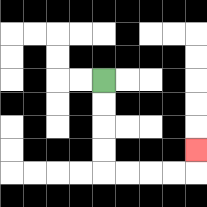{'start': '[4, 3]', 'end': '[8, 6]', 'path_directions': 'D,D,D,D,R,R,R,R,U', 'path_coordinates': '[[4, 3], [4, 4], [4, 5], [4, 6], [4, 7], [5, 7], [6, 7], [7, 7], [8, 7], [8, 6]]'}